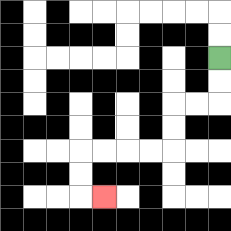{'start': '[9, 2]', 'end': '[4, 8]', 'path_directions': 'D,D,L,L,D,D,L,L,L,L,D,D,R', 'path_coordinates': '[[9, 2], [9, 3], [9, 4], [8, 4], [7, 4], [7, 5], [7, 6], [6, 6], [5, 6], [4, 6], [3, 6], [3, 7], [3, 8], [4, 8]]'}